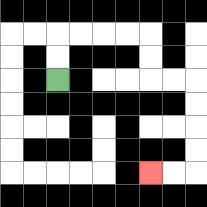{'start': '[2, 3]', 'end': '[6, 7]', 'path_directions': 'U,U,R,R,R,R,D,D,R,R,D,D,D,D,L,L', 'path_coordinates': '[[2, 3], [2, 2], [2, 1], [3, 1], [4, 1], [5, 1], [6, 1], [6, 2], [6, 3], [7, 3], [8, 3], [8, 4], [8, 5], [8, 6], [8, 7], [7, 7], [6, 7]]'}